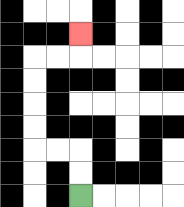{'start': '[3, 8]', 'end': '[3, 1]', 'path_directions': 'U,U,L,L,U,U,U,U,R,R,U', 'path_coordinates': '[[3, 8], [3, 7], [3, 6], [2, 6], [1, 6], [1, 5], [1, 4], [1, 3], [1, 2], [2, 2], [3, 2], [3, 1]]'}